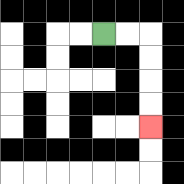{'start': '[4, 1]', 'end': '[6, 5]', 'path_directions': 'R,R,D,D,D,D', 'path_coordinates': '[[4, 1], [5, 1], [6, 1], [6, 2], [6, 3], [6, 4], [6, 5]]'}